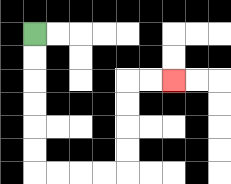{'start': '[1, 1]', 'end': '[7, 3]', 'path_directions': 'D,D,D,D,D,D,R,R,R,R,U,U,U,U,R,R', 'path_coordinates': '[[1, 1], [1, 2], [1, 3], [1, 4], [1, 5], [1, 6], [1, 7], [2, 7], [3, 7], [4, 7], [5, 7], [5, 6], [5, 5], [5, 4], [5, 3], [6, 3], [7, 3]]'}